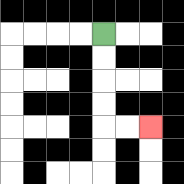{'start': '[4, 1]', 'end': '[6, 5]', 'path_directions': 'D,D,D,D,R,R', 'path_coordinates': '[[4, 1], [4, 2], [4, 3], [4, 4], [4, 5], [5, 5], [6, 5]]'}